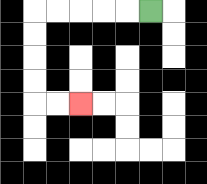{'start': '[6, 0]', 'end': '[3, 4]', 'path_directions': 'L,L,L,L,L,D,D,D,D,R,R', 'path_coordinates': '[[6, 0], [5, 0], [4, 0], [3, 0], [2, 0], [1, 0], [1, 1], [1, 2], [1, 3], [1, 4], [2, 4], [3, 4]]'}